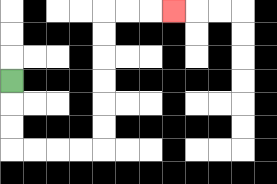{'start': '[0, 3]', 'end': '[7, 0]', 'path_directions': 'D,D,D,R,R,R,R,U,U,U,U,U,U,R,R,R', 'path_coordinates': '[[0, 3], [0, 4], [0, 5], [0, 6], [1, 6], [2, 6], [3, 6], [4, 6], [4, 5], [4, 4], [4, 3], [4, 2], [4, 1], [4, 0], [5, 0], [6, 0], [7, 0]]'}